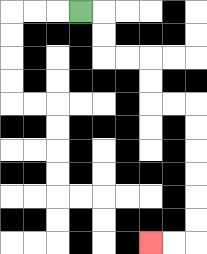{'start': '[3, 0]', 'end': '[6, 10]', 'path_directions': 'R,D,D,R,R,D,D,R,R,D,D,D,D,D,D,L,L', 'path_coordinates': '[[3, 0], [4, 0], [4, 1], [4, 2], [5, 2], [6, 2], [6, 3], [6, 4], [7, 4], [8, 4], [8, 5], [8, 6], [8, 7], [8, 8], [8, 9], [8, 10], [7, 10], [6, 10]]'}